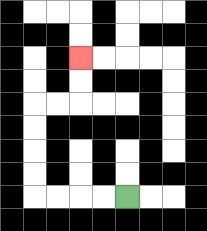{'start': '[5, 8]', 'end': '[3, 2]', 'path_directions': 'L,L,L,L,U,U,U,U,R,R,U,U', 'path_coordinates': '[[5, 8], [4, 8], [3, 8], [2, 8], [1, 8], [1, 7], [1, 6], [1, 5], [1, 4], [2, 4], [3, 4], [3, 3], [3, 2]]'}